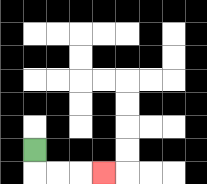{'start': '[1, 6]', 'end': '[4, 7]', 'path_directions': 'D,R,R,R', 'path_coordinates': '[[1, 6], [1, 7], [2, 7], [3, 7], [4, 7]]'}